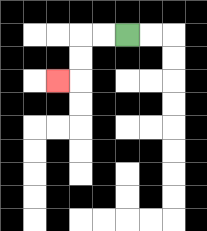{'start': '[5, 1]', 'end': '[2, 3]', 'path_directions': 'L,L,D,D,L', 'path_coordinates': '[[5, 1], [4, 1], [3, 1], [3, 2], [3, 3], [2, 3]]'}